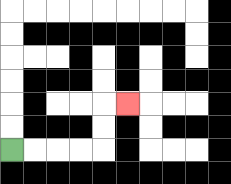{'start': '[0, 6]', 'end': '[5, 4]', 'path_directions': 'R,R,R,R,U,U,R', 'path_coordinates': '[[0, 6], [1, 6], [2, 6], [3, 6], [4, 6], [4, 5], [4, 4], [5, 4]]'}